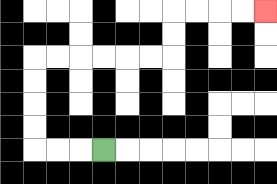{'start': '[4, 6]', 'end': '[11, 0]', 'path_directions': 'L,L,L,U,U,U,U,R,R,R,R,R,R,U,U,R,R,R,R', 'path_coordinates': '[[4, 6], [3, 6], [2, 6], [1, 6], [1, 5], [1, 4], [1, 3], [1, 2], [2, 2], [3, 2], [4, 2], [5, 2], [6, 2], [7, 2], [7, 1], [7, 0], [8, 0], [9, 0], [10, 0], [11, 0]]'}